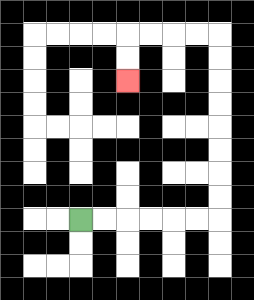{'start': '[3, 9]', 'end': '[5, 3]', 'path_directions': 'R,R,R,R,R,R,U,U,U,U,U,U,U,U,L,L,L,L,D,D', 'path_coordinates': '[[3, 9], [4, 9], [5, 9], [6, 9], [7, 9], [8, 9], [9, 9], [9, 8], [9, 7], [9, 6], [9, 5], [9, 4], [9, 3], [9, 2], [9, 1], [8, 1], [7, 1], [6, 1], [5, 1], [5, 2], [5, 3]]'}